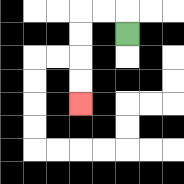{'start': '[5, 1]', 'end': '[3, 4]', 'path_directions': 'U,L,L,D,D,D,D', 'path_coordinates': '[[5, 1], [5, 0], [4, 0], [3, 0], [3, 1], [3, 2], [3, 3], [3, 4]]'}